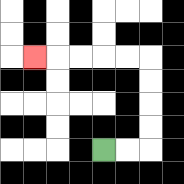{'start': '[4, 6]', 'end': '[1, 2]', 'path_directions': 'R,R,U,U,U,U,L,L,L,L,L', 'path_coordinates': '[[4, 6], [5, 6], [6, 6], [6, 5], [6, 4], [6, 3], [6, 2], [5, 2], [4, 2], [3, 2], [2, 2], [1, 2]]'}